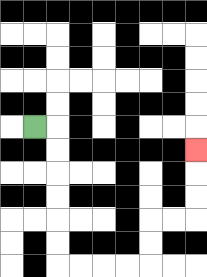{'start': '[1, 5]', 'end': '[8, 6]', 'path_directions': 'R,D,D,D,D,D,D,R,R,R,R,U,U,R,R,U,U,U', 'path_coordinates': '[[1, 5], [2, 5], [2, 6], [2, 7], [2, 8], [2, 9], [2, 10], [2, 11], [3, 11], [4, 11], [5, 11], [6, 11], [6, 10], [6, 9], [7, 9], [8, 9], [8, 8], [8, 7], [8, 6]]'}